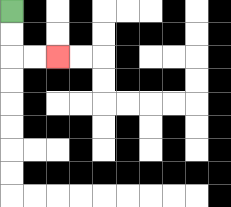{'start': '[0, 0]', 'end': '[2, 2]', 'path_directions': 'D,D,R,R', 'path_coordinates': '[[0, 0], [0, 1], [0, 2], [1, 2], [2, 2]]'}